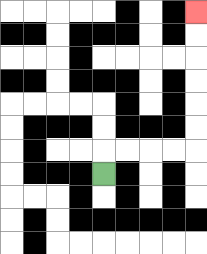{'start': '[4, 7]', 'end': '[8, 0]', 'path_directions': 'U,R,R,R,R,U,U,U,U,U,U', 'path_coordinates': '[[4, 7], [4, 6], [5, 6], [6, 6], [7, 6], [8, 6], [8, 5], [8, 4], [8, 3], [8, 2], [8, 1], [8, 0]]'}